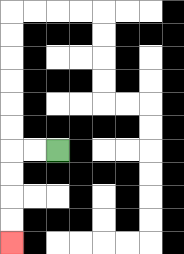{'start': '[2, 6]', 'end': '[0, 10]', 'path_directions': 'L,L,D,D,D,D', 'path_coordinates': '[[2, 6], [1, 6], [0, 6], [0, 7], [0, 8], [0, 9], [0, 10]]'}